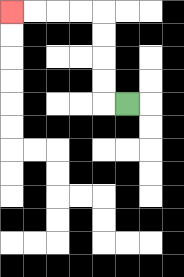{'start': '[5, 4]', 'end': '[0, 0]', 'path_directions': 'L,U,U,U,U,L,L,L,L', 'path_coordinates': '[[5, 4], [4, 4], [4, 3], [4, 2], [4, 1], [4, 0], [3, 0], [2, 0], [1, 0], [0, 0]]'}